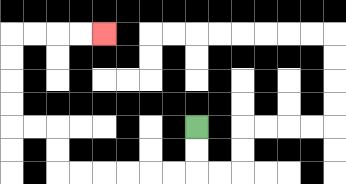{'start': '[8, 5]', 'end': '[4, 1]', 'path_directions': 'D,D,L,L,L,L,L,L,U,U,L,L,U,U,U,U,R,R,R,R', 'path_coordinates': '[[8, 5], [8, 6], [8, 7], [7, 7], [6, 7], [5, 7], [4, 7], [3, 7], [2, 7], [2, 6], [2, 5], [1, 5], [0, 5], [0, 4], [0, 3], [0, 2], [0, 1], [1, 1], [2, 1], [3, 1], [4, 1]]'}